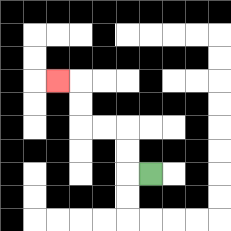{'start': '[6, 7]', 'end': '[2, 3]', 'path_directions': 'L,U,U,L,L,U,U,L', 'path_coordinates': '[[6, 7], [5, 7], [5, 6], [5, 5], [4, 5], [3, 5], [3, 4], [3, 3], [2, 3]]'}